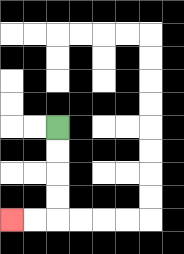{'start': '[2, 5]', 'end': '[0, 9]', 'path_directions': 'D,D,D,D,L,L', 'path_coordinates': '[[2, 5], [2, 6], [2, 7], [2, 8], [2, 9], [1, 9], [0, 9]]'}